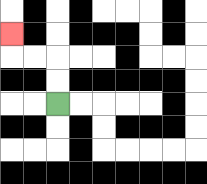{'start': '[2, 4]', 'end': '[0, 1]', 'path_directions': 'U,U,L,L,U', 'path_coordinates': '[[2, 4], [2, 3], [2, 2], [1, 2], [0, 2], [0, 1]]'}